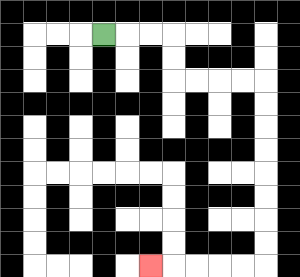{'start': '[4, 1]', 'end': '[6, 11]', 'path_directions': 'R,R,R,D,D,R,R,R,R,D,D,D,D,D,D,D,D,L,L,L,L,L', 'path_coordinates': '[[4, 1], [5, 1], [6, 1], [7, 1], [7, 2], [7, 3], [8, 3], [9, 3], [10, 3], [11, 3], [11, 4], [11, 5], [11, 6], [11, 7], [11, 8], [11, 9], [11, 10], [11, 11], [10, 11], [9, 11], [8, 11], [7, 11], [6, 11]]'}